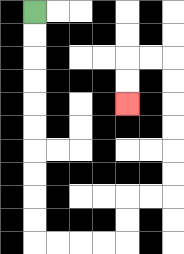{'start': '[1, 0]', 'end': '[5, 4]', 'path_directions': 'D,D,D,D,D,D,D,D,D,D,R,R,R,R,U,U,R,R,U,U,U,U,U,U,L,L,D,D', 'path_coordinates': '[[1, 0], [1, 1], [1, 2], [1, 3], [1, 4], [1, 5], [1, 6], [1, 7], [1, 8], [1, 9], [1, 10], [2, 10], [3, 10], [4, 10], [5, 10], [5, 9], [5, 8], [6, 8], [7, 8], [7, 7], [7, 6], [7, 5], [7, 4], [7, 3], [7, 2], [6, 2], [5, 2], [5, 3], [5, 4]]'}